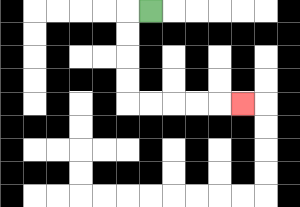{'start': '[6, 0]', 'end': '[10, 4]', 'path_directions': 'L,D,D,D,D,R,R,R,R,R', 'path_coordinates': '[[6, 0], [5, 0], [5, 1], [5, 2], [5, 3], [5, 4], [6, 4], [7, 4], [8, 4], [9, 4], [10, 4]]'}